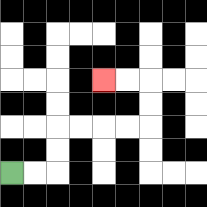{'start': '[0, 7]', 'end': '[4, 3]', 'path_directions': 'R,R,U,U,R,R,R,R,U,U,L,L', 'path_coordinates': '[[0, 7], [1, 7], [2, 7], [2, 6], [2, 5], [3, 5], [4, 5], [5, 5], [6, 5], [6, 4], [6, 3], [5, 3], [4, 3]]'}